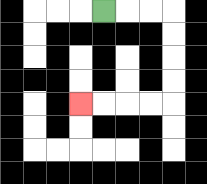{'start': '[4, 0]', 'end': '[3, 4]', 'path_directions': 'R,R,R,D,D,D,D,L,L,L,L', 'path_coordinates': '[[4, 0], [5, 0], [6, 0], [7, 0], [7, 1], [7, 2], [7, 3], [7, 4], [6, 4], [5, 4], [4, 4], [3, 4]]'}